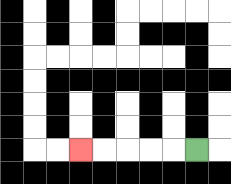{'start': '[8, 6]', 'end': '[3, 6]', 'path_directions': 'L,L,L,L,L', 'path_coordinates': '[[8, 6], [7, 6], [6, 6], [5, 6], [4, 6], [3, 6]]'}